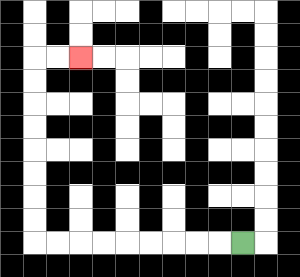{'start': '[10, 10]', 'end': '[3, 2]', 'path_directions': 'L,L,L,L,L,L,L,L,L,U,U,U,U,U,U,U,U,R,R', 'path_coordinates': '[[10, 10], [9, 10], [8, 10], [7, 10], [6, 10], [5, 10], [4, 10], [3, 10], [2, 10], [1, 10], [1, 9], [1, 8], [1, 7], [1, 6], [1, 5], [1, 4], [1, 3], [1, 2], [2, 2], [3, 2]]'}